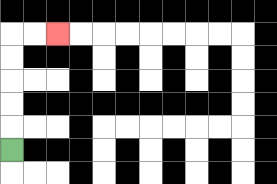{'start': '[0, 6]', 'end': '[2, 1]', 'path_directions': 'U,U,U,U,U,R,R', 'path_coordinates': '[[0, 6], [0, 5], [0, 4], [0, 3], [0, 2], [0, 1], [1, 1], [2, 1]]'}